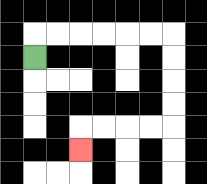{'start': '[1, 2]', 'end': '[3, 6]', 'path_directions': 'U,R,R,R,R,R,R,D,D,D,D,L,L,L,L,D', 'path_coordinates': '[[1, 2], [1, 1], [2, 1], [3, 1], [4, 1], [5, 1], [6, 1], [7, 1], [7, 2], [7, 3], [7, 4], [7, 5], [6, 5], [5, 5], [4, 5], [3, 5], [3, 6]]'}